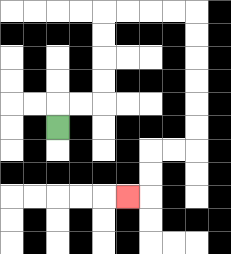{'start': '[2, 5]', 'end': '[5, 8]', 'path_directions': 'U,R,R,U,U,U,U,R,R,R,R,D,D,D,D,D,D,L,L,D,D,L', 'path_coordinates': '[[2, 5], [2, 4], [3, 4], [4, 4], [4, 3], [4, 2], [4, 1], [4, 0], [5, 0], [6, 0], [7, 0], [8, 0], [8, 1], [8, 2], [8, 3], [8, 4], [8, 5], [8, 6], [7, 6], [6, 6], [6, 7], [6, 8], [5, 8]]'}